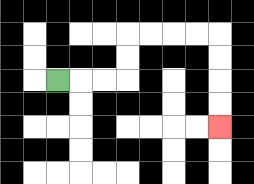{'start': '[2, 3]', 'end': '[9, 5]', 'path_directions': 'R,R,R,U,U,R,R,R,R,D,D,D,D', 'path_coordinates': '[[2, 3], [3, 3], [4, 3], [5, 3], [5, 2], [5, 1], [6, 1], [7, 1], [8, 1], [9, 1], [9, 2], [9, 3], [9, 4], [9, 5]]'}